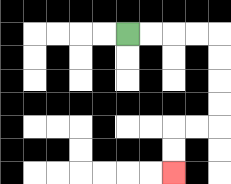{'start': '[5, 1]', 'end': '[7, 7]', 'path_directions': 'R,R,R,R,D,D,D,D,L,L,D,D', 'path_coordinates': '[[5, 1], [6, 1], [7, 1], [8, 1], [9, 1], [9, 2], [9, 3], [9, 4], [9, 5], [8, 5], [7, 5], [7, 6], [7, 7]]'}